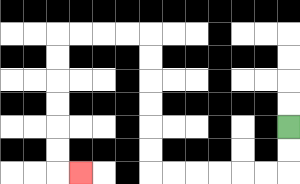{'start': '[12, 5]', 'end': '[3, 7]', 'path_directions': 'D,D,L,L,L,L,L,L,U,U,U,U,U,U,L,L,L,L,D,D,D,D,D,D,R', 'path_coordinates': '[[12, 5], [12, 6], [12, 7], [11, 7], [10, 7], [9, 7], [8, 7], [7, 7], [6, 7], [6, 6], [6, 5], [6, 4], [6, 3], [6, 2], [6, 1], [5, 1], [4, 1], [3, 1], [2, 1], [2, 2], [2, 3], [2, 4], [2, 5], [2, 6], [2, 7], [3, 7]]'}